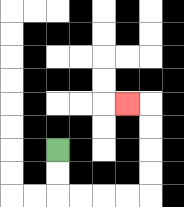{'start': '[2, 6]', 'end': '[5, 4]', 'path_directions': 'D,D,R,R,R,R,U,U,U,U,L', 'path_coordinates': '[[2, 6], [2, 7], [2, 8], [3, 8], [4, 8], [5, 8], [6, 8], [6, 7], [6, 6], [6, 5], [6, 4], [5, 4]]'}